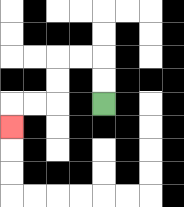{'start': '[4, 4]', 'end': '[0, 5]', 'path_directions': 'U,U,L,L,D,D,L,L,D', 'path_coordinates': '[[4, 4], [4, 3], [4, 2], [3, 2], [2, 2], [2, 3], [2, 4], [1, 4], [0, 4], [0, 5]]'}